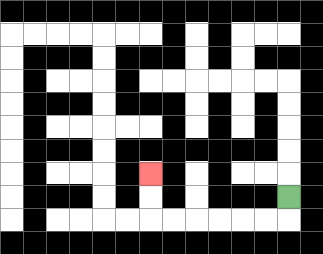{'start': '[12, 8]', 'end': '[6, 7]', 'path_directions': 'D,L,L,L,L,L,L,U,U', 'path_coordinates': '[[12, 8], [12, 9], [11, 9], [10, 9], [9, 9], [8, 9], [7, 9], [6, 9], [6, 8], [6, 7]]'}